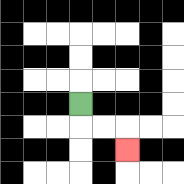{'start': '[3, 4]', 'end': '[5, 6]', 'path_directions': 'D,R,R,D', 'path_coordinates': '[[3, 4], [3, 5], [4, 5], [5, 5], [5, 6]]'}